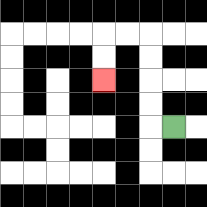{'start': '[7, 5]', 'end': '[4, 3]', 'path_directions': 'L,U,U,U,U,L,L,D,D', 'path_coordinates': '[[7, 5], [6, 5], [6, 4], [6, 3], [6, 2], [6, 1], [5, 1], [4, 1], [4, 2], [4, 3]]'}